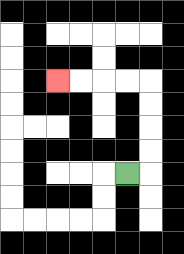{'start': '[5, 7]', 'end': '[2, 3]', 'path_directions': 'R,U,U,U,U,L,L,L,L', 'path_coordinates': '[[5, 7], [6, 7], [6, 6], [6, 5], [6, 4], [6, 3], [5, 3], [4, 3], [3, 3], [2, 3]]'}